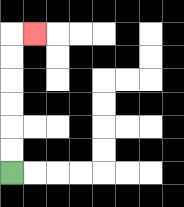{'start': '[0, 7]', 'end': '[1, 1]', 'path_directions': 'U,U,U,U,U,U,R', 'path_coordinates': '[[0, 7], [0, 6], [0, 5], [0, 4], [0, 3], [0, 2], [0, 1], [1, 1]]'}